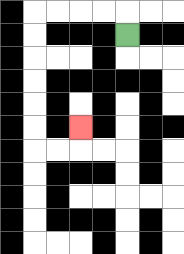{'start': '[5, 1]', 'end': '[3, 5]', 'path_directions': 'U,L,L,L,L,D,D,D,D,D,D,R,R,U', 'path_coordinates': '[[5, 1], [5, 0], [4, 0], [3, 0], [2, 0], [1, 0], [1, 1], [1, 2], [1, 3], [1, 4], [1, 5], [1, 6], [2, 6], [3, 6], [3, 5]]'}